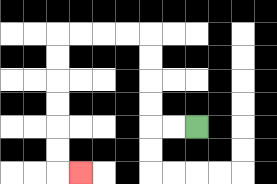{'start': '[8, 5]', 'end': '[3, 7]', 'path_directions': 'L,L,U,U,U,U,L,L,L,L,D,D,D,D,D,D,R', 'path_coordinates': '[[8, 5], [7, 5], [6, 5], [6, 4], [6, 3], [6, 2], [6, 1], [5, 1], [4, 1], [3, 1], [2, 1], [2, 2], [2, 3], [2, 4], [2, 5], [2, 6], [2, 7], [3, 7]]'}